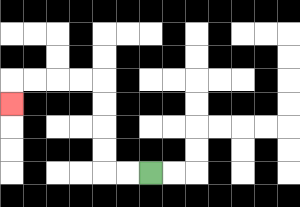{'start': '[6, 7]', 'end': '[0, 4]', 'path_directions': 'L,L,U,U,U,U,L,L,L,L,D', 'path_coordinates': '[[6, 7], [5, 7], [4, 7], [4, 6], [4, 5], [4, 4], [4, 3], [3, 3], [2, 3], [1, 3], [0, 3], [0, 4]]'}